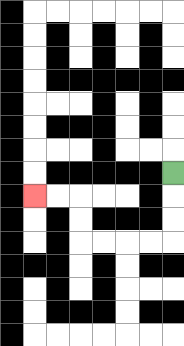{'start': '[7, 7]', 'end': '[1, 8]', 'path_directions': 'D,D,D,L,L,L,L,U,U,L,L', 'path_coordinates': '[[7, 7], [7, 8], [7, 9], [7, 10], [6, 10], [5, 10], [4, 10], [3, 10], [3, 9], [3, 8], [2, 8], [1, 8]]'}